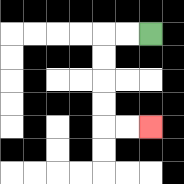{'start': '[6, 1]', 'end': '[6, 5]', 'path_directions': 'L,L,D,D,D,D,R,R', 'path_coordinates': '[[6, 1], [5, 1], [4, 1], [4, 2], [4, 3], [4, 4], [4, 5], [5, 5], [6, 5]]'}